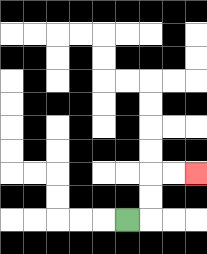{'start': '[5, 9]', 'end': '[8, 7]', 'path_directions': 'R,U,U,R,R', 'path_coordinates': '[[5, 9], [6, 9], [6, 8], [6, 7], [7, 7], [8, 7]]'}